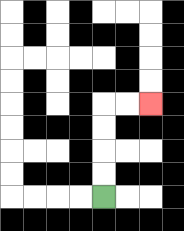{'start': '[4, 8]', 'end': '[6, 4]', 'path_directions': 'U,U,U,U,R,R', 'path_coordinates': '[[4, 8], [4, 7], [4, 6], [4, 5], [4, 4], [5, 4], [6, 4]]'}